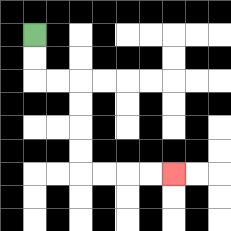{'start': '[1, 1]', 'end': '[7, 7]', 'path_directions': 'D,D,R,R,D,D,D,D,R,R,R,R', 'path_coordinates': '[[1, 1], [1, 2], [1, 3], [2, 3], [3, 3], [3, 4], [3, 5], [3, 6], [3, 7], [4, 7], [5, 7], [6, 7], [7, 7]]'}